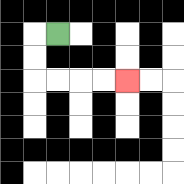{'start': '[2, 1]', 'end': '[5, 3]', 'path_directions': 'L,D,D,R,R,R,R', 'path_coordinates': '[[2, 1], [1, 1], [1, 2], [1, 3], [2, 3], [3, 3], [4, 3], [5, 3]]'}